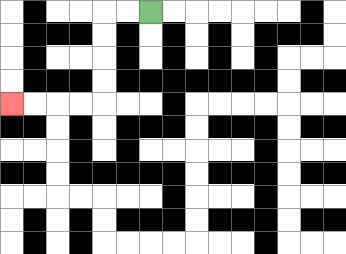{'start': '[6, 0]', 'end': '[0, 4]', 'path_directions': 'L,L,D,D,D,D,L,L,L,L', 'path_coordinates': '[[6, 0], [5, 0], [4, 0], [4, 1], [4, 2], [4, 3], [4, 4], [3, 4], [2, 4], [1, 4], [0, 4]]'}